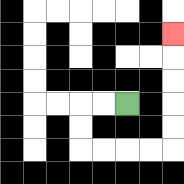{'start': '[5, 4]', 'end': '[7, 1]', 'path_directions': 'L,L,D,D,R,R,R,R,U,U,U,U,U', 'path_coordinates': '[[5, 4], [4, 4], [3, 4], [3, 5], [3, 6], [4, 6], [5, 6], [6, 6], [7, 6], [7, 5], [7, 4], [7, 3], [7, 2], [7, 1]]'}